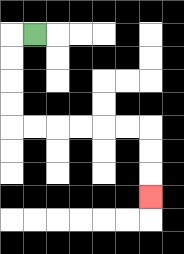{'start': '[1, 1]', 'end': '[6, 8]', 'path_directions': 'L,D,D,D,D,R,R,R,R,R,R,D,D,D', 'path_coordinates': '[[1, 1], [0, 1], [0, 2], [0, 3], [0, 4], [0, 5], [1, 5], [2, 5], [3, 5], [4, 5], [5, 5], [6, 5], [6, 6], [6, 7], [6, 8]]'}